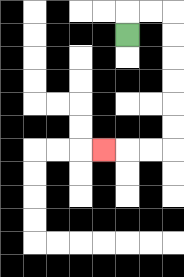{'start': '[5, 1]', 'end': '[4, 6]', 'path_directions': 'U,R,R,D,D,D,D,D,D,L,L,L', 'path_coordinates': '[[5, 1], [5, 0], [6, 0], [7, 0], [7, 1], [7, 2], [7, 3], [7, 4], [7, 5], [7, 6], [6, 6], [5, 6], [4, 6]]'}